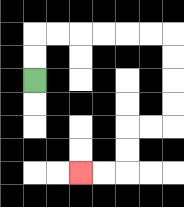{'start': '[1, 3]', 'end': '[3, 7]', 'path_directions': 'U,U,R,R,R,R,R,R,D,D,D,D,L,L,D,D,L,L', 'path_coordinates': '[[1, 3], [1, 2], [1, 1], [2, 1], [3, 1], [4, 1], [5, 1], [6, 1], [7, 1], [7, 2], [7, 3], [7, 4], [7, 5], [6, 5], [5, 5], [5, 6], [5, 7], [4, 7], [3, 7]]'}